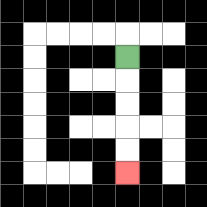{'start': '[5, 2]', 'end': '[5, 7]', 'path_directions': 'D,D,D,D,D', 'path_coordinates': '[[5, 2], [5, 3], [5, 4], [5, 5], [5, 6], [5, 7]]'}